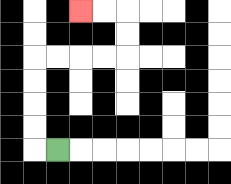{'start': '[2, 6]', 'end': '[3, 0]', 'path_directions': 'L,U,U,U,U,R,R,R,R,U,U,L,L', 'path_coordinates': '[[2, 6], [1, 6], [1, 5], [1, 4], [1, 3], [1, 2], [2, 2], [3, 2], [4, 2], [5, 2], [5, 1], [5, 0], [4, 0], [3, 0]]'}